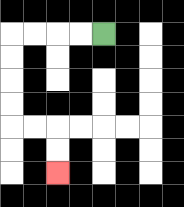{'start': '[4, 1]', 'end': '[2, 7]', 'path_directions': 'L,L,L,L,D,D,D,D,R,R,D,D', 'path_coordinates': '[[4, 1], [3, 1], [2, 1], [1, 1], [0, 1], [0, 2], [0, 3], [0, 4], [0, 5], [1, 5], [2, 5], [2, 6], [2, 7]]'}